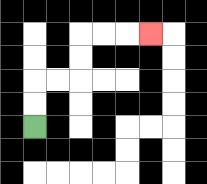{'start': '[1, 5]', 'end': '[6, 1]', 'path_directions': 'U,U,R,R,U,U,R,R,R', 'path_coordinates': '[[1, 5], [1, 4], [1, 3], [2, 3], [3, 3], [3, 2], [3, 1], [4, 1], [5, 1], [6, 1]]'}